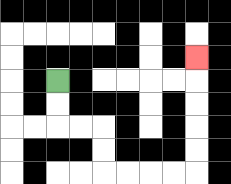{'start': '[2, 3]', 'end': '[8, 2]', 'path_directions': 'D,D,R,R,D,D,R,R,R,R,U,U,U,U,U', 'path_coordinates': '[[2, 3], [2, 4], [2, 5], [3, 5], [4, 5], [4, 6], [4, 7], [5, 7], [6, 7], [7, 7], [8, 7], [8, 6], [8, 5], [8, 4], [8, 3], [8, 2]]'}